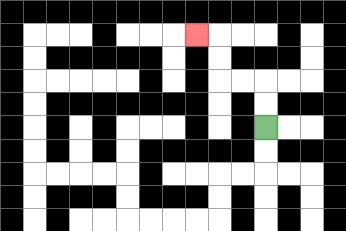{'start': '[11, 5]', 'end': '[8, 1]', 'path_directions': 'U,U,L,L,U,U,L', 'path_coordinates': '[[11, 5], [11, 4], [11, 3], [10, 3], [9, 3], [9, 2], [9, 1], [8, 1]]'}